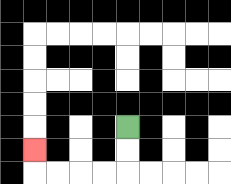{'start': '[5, 5]', 'end': '[1, 6]', 'path_directions': 'D,D,L,L,L,L,U', 'path_coordinates': '[[5, 5], [5, 6], [5, 7], [4, 7], [3, 7], [2, 7], [1, 7], [1, 6]]'}